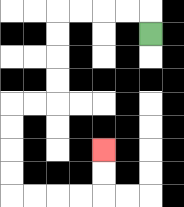{'start': '[6, 1]', 'end': '[4, 6]', 'path_directions': 'U,L,L,L,L,D,D,D,D,L,L,D,D,D,D,R,R,R,R,U,U', 'path_coordinates': '[[6, 1], [6, 0], [5, 0], [4, 0], [3, 0], [2, 0], [2, 1], [2, 2], [2, 3], [2, 4], [1, 4], [0, 4], [0, 5], [0, 6], [0, 7], [0, 8], [1, 8], [2, 8], [3, 8], [4, 8], [4, 7], [4, 6]]'}